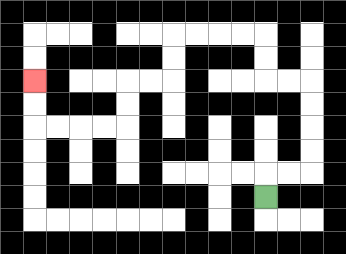{'start': '[11, 8]', 'end': '[1, 3]', 'path_directions': 'U,R,R,U,U,U,U,L,L,U,U,L,L,L,L,D,D,L,L,D,D,L,L,L,L,U,U', 'path_coordinates': '[[11, 8], [11, 7], [12, 7], [13, 7], [13, 6], [13, 5], [13, 4], [13, 3], [12, 3], [11, 3], [11, 2], [11, 1], [10, 1], [9, 1], [8, 1], [7, 1], [7, 2], [7, 3], [6, 3], [5, 3], [5, 4], [5, 5], [4, 5], [3, 5], [2, 5], [1, 5], [1, 4], [1, 3]]'}